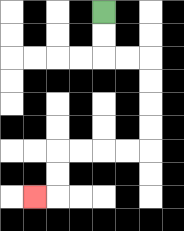{'start': '[4, 0]', 'end': '[1, 8]', 'path_directions': 'D,D,R,R,D,D,D,D,L,L,L,L,D,D,L', 'path_coordinates': '[[4, 0], [4, 1], [4, 2], [5, 2], [6, 2], [6, 3], [6, 4], [6, 5], [6, 6], [5, 6], [4, 6], [3, 6], [2, 6], [2, 7], [2, 8], [1, 8]]'}